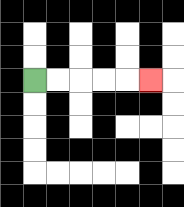{'start': '[1, 3]', 'end': '[6, 3]', 'path_directions': 'R,R,R,R,R', 'path_coordinates': '[[1, 3], [2, 3], [3, 3], [4, 3], [5, 3], [6, 3]]'}